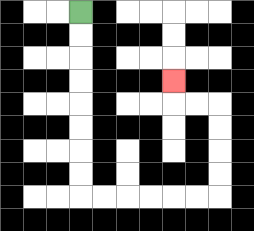{'start': '[3, 0]', 'end': '[7, 3]', 'path_directions': 'D,D,D,D,D,D,D,D,R,R,R,R,R,R,U,U,U,U,L,L,U', 'path_coordinates': '[[3, 0], [3, 1], [3, 2], [3, 3], [3, 4], [3, 5], [3, 6], [3, 7], [3, 8], [4, 8], [5, 8], [6, 8], [7, 8], [8, 8], [9, 8], [9, 7], [9, 6], [9, 5], [9, 4], [8, 4], [7, 4], [7, 3]]'}